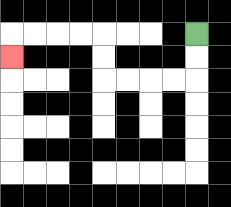{'start': '[8, 1]', 'end': '[0, 2]', 'path_directions': 'D,D,L,L,L,L,U,U,L,L,L,L,D', 'path_coordinates': '[[8, 1], [8, 2], [8, 3], [7, 3], [6, 3], [5, 3], [4, 3], [4, 2], [4, 1], [3, 1], [2, 1], [1, 1], [0, 1], [0, 2]]'}